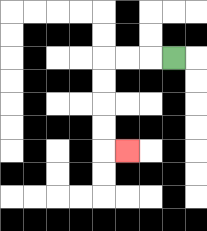{'start': '[7, 2]', 'end': '[5, 6]', 'path_directions': 'L,L,L,D,D,D,D,R', 'path_coordinates': '[[7, 2], [6, 2], [5, 2], [4, 2], [4, 3], [4, 4], [4, 5], [4, 6], [5, 6]]'}